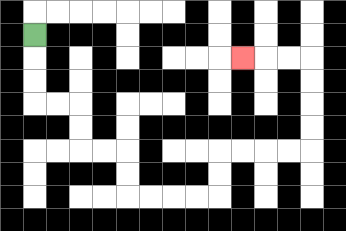{'start': '[1, 1]', 'end': '[10, 2]', 'path_directions': 'D,D,D,R,R,D,D,R,R,D,D,R,R,R,R,U,U,R,R,R,R,U,U,U,U,L,L,L', 'path_coordinates': '[[1, 1], [1, 2], [1, 3], [1, 4], [2, 4], [3, 4], [3, 5], [3, 6], [4, 6], [5, 6], [5, 7], [5, 8], [6, 8], [7, 8], [8, 8], [9, 8], [9, 7], [9, 6], [10, 6], [11, 6], [12, 6], [13, 6], [13, 5], [13, 4], [13, 3], [13, 2], [12, 2], [11, 2], [10, 2]]'}